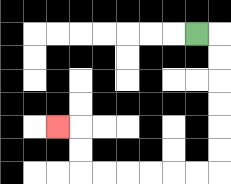{'start': '[8, 1]', 'end': '[2, 5]', 'path_directions': 'R,D,D,D,D,D,D,L,L,L,L,L,L,U,U,L', 'path_coordinates': '[[8, 1], [9, 1], [9, 2], [9, 3], [9, 4], [9, 5], [9, 6], [9, 7], [8, 7], [7, 7], [6, 7], [5, 7], [4, 7], [3, 7], [3, 6], [3, 5], [2, 5]]'}